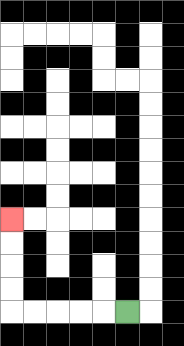{'start': '[5, 13]', 'end': '[0, 9]', 'path_directions': 'L,L,L,L,L,U,U,U,U', 'path_coordinates': '[[5, 13], [4, 13], [3, 13], [2, 13], [1, 13], [0, 13], [0, 12], [0, 11], [0, 10], [0, 9]]'}